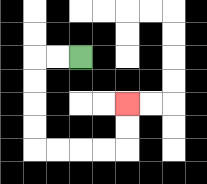{'start': '[3, 2]', 'end': '[5, 4]', 'path_directions': 'L,L,D,D,D,D,R,R,R,R,U,U', 'path_coordinates': '[[3, 2], [2, 2], [1, 2], [1, 3], [1, 4], [1, 5], [1, 6], [2, 6], [3, 6], [4, 6], [5, 6], [5, 5], [5, 4]]'}